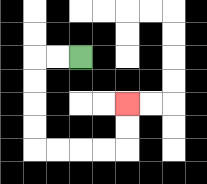{'start': '[3, 2]', 'end': '[5, 4]', 'path_directions': 'L,L,D,D,D,D,R,R,R,R,U,U', 'path_coordinates': '[[3, 2], [2, 2], [1, 2], [1, 3], [1, 4], [1, 5], [1, 6], [2, 6], [3, 6], [4, 6], [5, 6], [5, 5], [5, 4]]'}